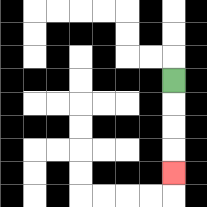{'start': '[7, 3]', 'end': '[7, 7]', 'path_directions': 'D,D,D,D', 'path_coordinates': '[[7, 3], [7, 4], [7, 5], [7, 6], [7, 7]]'}